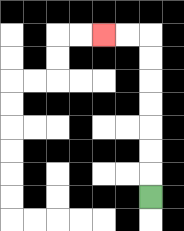{'start': '[6, 8]', 'end': '[4, 1]', 'path_directions': 'U,U,U,U,U,U,U,L,L', 'path_coordinates': '[[6, 8], [6, 7], [6, 6], [6, 5], [6, 4], [6, 3], [6, 2], [6, 1], [5, 1], [4, 1]]'}